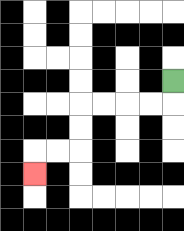{'start': '[7, 3]', 'end': '[1, 7]', 'path_directions': 'D,L,L,L,L,D,D,L,L,D', 'path_coordinates': '[[7, 3], [7, 4], [6, 4], [5, 4], [4, 4], [3, 4], [3, 5], [3, 6], [2, 6], [1, 6], [1, 7]]'}